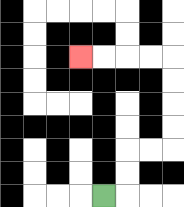{'start': '[4, 8]', 'end': '[3, 2]', 'path_directions': 'R,U,U,R,R,U,U,U,U,L,L,L,L', 'path_coordinates': '[[4, 8], [5, 8], [5, 7], [5, 6], [6, 6], [7, 6], [7, 5], [7, 4], [7, 3], [7, 2], [6, 2], [5, 2], [4, 2], [3, 2]]'}